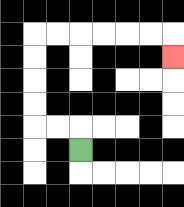{'start': '[3, 6]', 'end': '[7, 2]', 'path_directions': 'U,L,L,U,U,U,U,R,R,R,R,R,R,D', 'path_coordinates': '[[3, 6], [3, 5], [2, 5], [1, 5], [1, 4], [1, 3], [1, 2], [1, 1], [2, 1], [3, 1], [4, 1], [5, 1], [6, 1], [7, 1], [7, 2]]'}